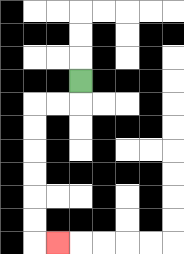{'start': '[3, 3]', 'end': '[2, 10]', 'path_directions': 'D,L,L,D,D,D,D,D,D,R', 'path_coordinates': '[[3, 3], [3, 4], [2, 4], [1, 4], [1, 5], [1, 6], [1, 7], [1, 8], [1, 9], [1, 10], [2, 10]]'}